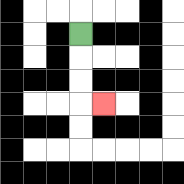{'start': '[3, 1]', 'end': '[4, 4]', 'path_directions': 'D,D,D,R', 'path_coordinates': '[[3, 1], [3, 2], [3, 3], [3, 4], [4, 4]]'}